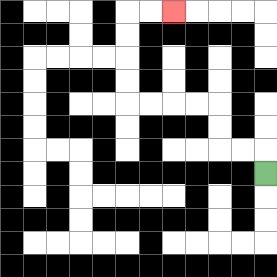{'start': '[11, 7]', 'end': '[7, 0]', 'path_directions': 'U,L,L,U,U,L,L,L,L,U,U,U,U,R,R', 'path_coordinates': '[[11, 7], [11, 6], [10, 6], [9, 6], [9, 5], [9, 4], [8, 4], [7, 4], [6, 4], [5, 4], [5, 3], [5, 2], [5, 1], [5, 0], [6, 0], [7, 0]]'}